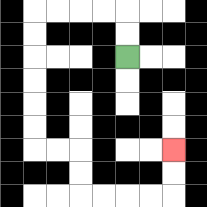{'start': '[5, 2]', 'end': '[7, 6]', 'path_directions': 'U,U,L,L,L,L,D,D,D,D,D,D,R,R,D,D,R,R,R,R,U,U', 'path_coordinates': '[[5, 2], [5, 1], [5, 0], [4, 0], [3, 0], [2, 0], [1, 0], [1, 1], [1, 2], [1, 3], [1, 4], [1, 5], [1, 6], [2, 6], [3, 6], [3, 7], [3, 8], [4, 8], [5, 8], [6, 8], [7, 8], [7, 7], [7, 6]]'}